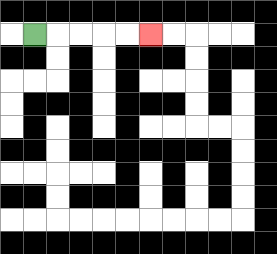{'start': '[1, 1]', 'end': '[6, 1]', 'path_directions': 'R,R,R,R,R', 'path_coordinates': '[[1, 1], [2, 1], [3, 1], [4, 1], [5, 1], [6, 1]]'}